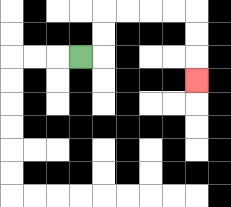{'start': '[3, 2]', 'end': '[8, 3]', 'path_directions': 'R,U,U,R,R,R,R,D,D,D', 'path_coordinates': '[[3, 2], [4, 2], [4, 1], [4, 0], [5, 0], [6, 0], [7, 0], [8, 0], [8, 1], [8, 2], [8, 3]]'}